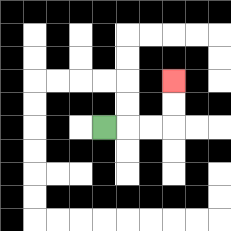{'start': '[4, 5]', 'end': '[7, 3]', 'path_directions': 'R,R,R,U,U', 'path_coordinates': '[[4, 5], [5, 5], [6, 5], [7, 5], [7, 4], [7, 3]]'}